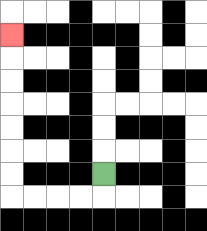{'start': '[4, 7]', 'end': '[0, 1]', 'path_directions': 'D,L,L,L,L,U,U,U,U,U,U,U', 'path_coordinates': '[[4, 7], [4, 8], [3, 8], [2, 8], [1, 8], [0, 8], [0, 7], [0, 6], [0, 5], [0, 4], [0, 3], [0, 2], [0, 1]]'}